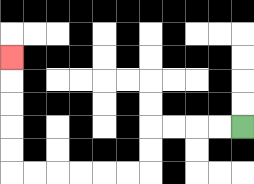{'start': '[10, 5]', 'end': '[0, 2]', 'path_directions': 'L,L,L,L,D,D,L,L,L,L,L,L,U,U,U,U,U', 'path_coordinates': '[[10, 5], [9, 5], [8, 5], [7, 5], [6, 5], [6, 6], [6, 7], [5, 7], [4, 7], [3, 7], [2, 7], [1, 7], [0, 7], [0, 6], [0, 5], [0, 4], [0, 3], [0, 2]]'}